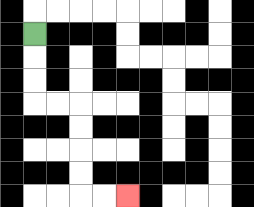{'start': '[1, 1]', 'end': '[5, 8]', 'path_directions': 'D,D,D,R,R,D,D,D,D,R,R', 'path_coordinates': '[[1, 1], [1, 2], [1, 3], [1, 4], [2, 4], [3, 4], [3, 5], [3, 6], [3, 7], [3, 8], [4, 8], [5, 8]]'}